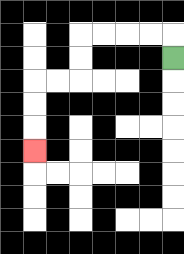{'start': '[7, 2]', 'end': '[1, 6]', 'path_directions': 'U,L,L,L,L,D,D,L,L,D,D,D', 'path_coordinates': '[[7, 2], [7, 1], [6, 1], [5, 1], [4, 1], [3, 1], [3, 2], [3, 3], [2, 3], [1, 3], [1, 4], [1, 5], [1, 6]]'}